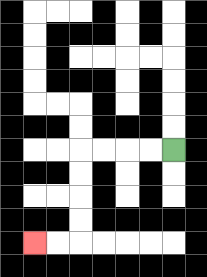{'start': '[7, 6]', 'end': '[1, 10]', 'path_directions': 'L,L,L,L,D,D,D,D,L,L', 'path_coordinates': '[[7, 6], [6, 6], [5, 6], [4, 6], [3, 6], [3, 7], [3, 8], [3, 9], [3, 10], [2, 10], [1, 10]]'}